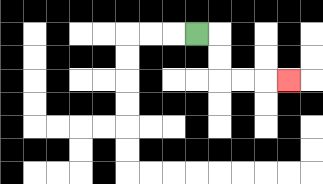{'start': '[8, 1]', 'end': '[12, 3]', 'path_directions': 'R,D,D,R,R,R', 'path_coordinates': '[[8, 1], [9, 1], [9, 2], [9, 3], [10, 3], [11, 3], [12, 3]]'}